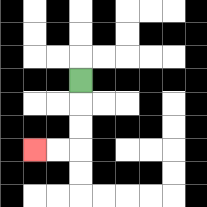{'start': '[3, 3]', 'end': '[1, 6]', 'path_directions': 'D,D,D,L,L', 'path_coordinates': '[[3, 3], [3, 4], [3, 5], [3, 6], [2, 6], [1, 6]]'}